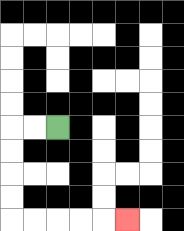{'start': '[2, 5]', 'end': '[5, 9]', 'path_directions': 'L,L,D,D,D,D,R,R,R,R,R', 'path_coordinates': '[[2, 5], [1, 5], [0, 5], [0, 6], [0, 7], [0, 8], [0, 9], [1, 9], [2, 9], [3, 9], [4, 9], [5, 9]]'}